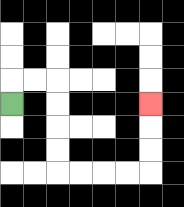{'start': '[0, 4]', 'end': '[6, 4]', 'path_directions': 'U,R,R,D,D,D,D,R,R,R,R,U,U,U', 'path_coordinates': '[[0, 4], [0, 3], [1, 3], [2, 3], [2, 4], [2, 5], [2, 6], [2, 7], [3, 7], [4, 7], [5, 7], [6, 7], [6, 6], [6, 5], [6, 4]]'}